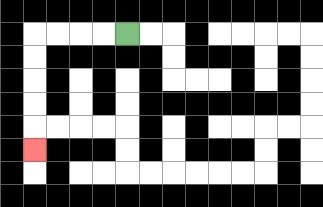{'start': '[5, 1]', 'end': '[1, 6]', 'path_directions': 'L,L,L,L,D,D,D,D,D', 'path_coordinates': '[[5, 1], [4, 1], [3, 1], [2, 1], [1, 1], [1, 2], [1, 3], [1, 4], [1, 5], [1, 6]]'}